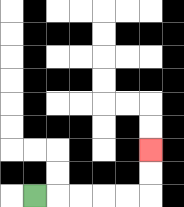{'start': '[1, 8]', 'end': '[6, 6]', 'path_directions': 'R,R,R,R,R,U,U', 'path_coordinates': '[[1, 8], [2, 8], [3, 8], [4, 8], [5, 8], [6, 8], [6, 7], [6, 6]]'}